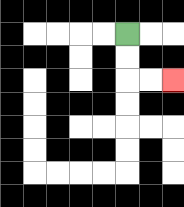{'start': '[5, 1]', 'end': '[7, 3]', 'path_directions': 'D,D,R,R', 'path_coordinates': '[[5, 1], [5, 2], [5, 3], [6, 3], [7, 3]]'}